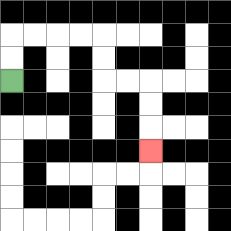{'start': '[0, 3]', 'end': '[6, 6]', 'path_directions': 'U,U,R,R,R,R,D,D,R,R,D,D,D', 'path_coordinates': '[[0, 3], [0, 2], [0, 1], [1, 1], [2, 1], [3, 1], [4, 1], [4, 2], [4, 3], [5, 3], [6, 3], [6, 4], [6, 5], [6, 6]]'}